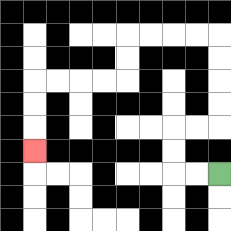{'start': '[9, 7]', 'end': '[1, 6]', 'path_directions': 'L,L,U,U,R,R,U,U,U,U,L,L,L,L,D,D,L,L,L,L,D,D,D', 'path_coordinates': '[[9, 7], [8, 7], [7, 7], [7, 6], [7, 5], [8, 5], [9, 5], [9, 4], [9, 3], [9, 2], [9, 1], [8, 1], [7, 1], [6, 1], [5, 1], [5, 2], [5, 3], [4, 3], [3, 3], [2, 3], [1, 3], [1, 4], [1, 5], [1, 6]]'}